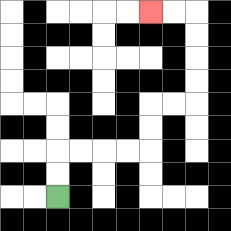{'start': '[2, 8]', 'end': '[6, 0]', 'path_directions': 'U,U,R,R,R,R,U,U,R,R,U,U,U,U,L,L', 'path_coordinates': '[[2, 8], [2, 7], [2, 6], [3, 6], [4, 6], [5, 6], [6, 6], [6, 5], [6, 4], [7, 4], [8, 4], [8, 3], [8, 2], [8, 1], [8, 0], [7, 0], [6, 0]]'}